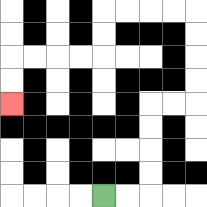{'start': '[4, 8]', 'end': '[0, 4]', 'path_directions': 'R,R,U,U,U,U,R,R,U,U,U,U,L,L,L,L,D,D,L,L,L,L,D,D', 'path_coordinates': '[[4, 8], [5, 8], [6, 8], [6, 7], [6, 6], [6, 5], [6, 4], [7, 4], [8, 4], [8, 3], [8, 2], [8, 1], [8, 0], [7, 0], [6, 0], [5, 0], [4, 0], [4, 1], [4, 2], [3, 2], [2, 2], [1, 2], [0, 2], [0, 3], [0, 4]]'}